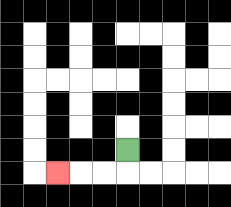{'start': '[5, 6]', 'end': '[2, 7]', 'path_directions': 'D,L,L,L', 'path_coordinates': '[[5, 6], [5, 7], [4, 7], [3, 7], [2, 7]]'}